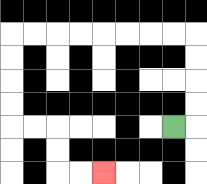{'start': '[7, 5]', 'end': '[4, 7]', 'path_directions': 'R,U,U,U,U,L,L,L,L,L,L,L,L,D,D,D,D,R,R,D,D,R,R', 'path_coordinates': '[[7, 5], [8, 5], [8, 4], [8, 3], [8, 2], [8, 1], [7, 1], [6, 1], [5, 1], [4, 1], [3, 1], [2, 1], [1, 1], [0, 1], [0, 2], [0, 3], [0, 4], [0, 5], [1, 5], [2, 5], [2, 6], [2, 7], [3, 7], [4, 7]]'}